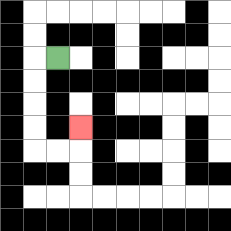{'start': '[2, 2]', 'end': '[3, 5]', 'path_directions': 'L,D,D,D,D,R,R,U', 'path_coordinates': '[[2, 2], [1, 2], [1, 3], [1, 4], [1, 5], [1, 6], [2, 6], [3, 6], [3, 5]]'}